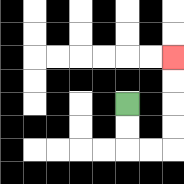{'start': '[5, 4]', 'end': '[7, 2]', 'path_directions': 'D,D,R,R,U,U,U,U', 'path_coordinates': '[[5, 4], [5, 5], [5, 6], [6, 6], [7, 6], [7, 5], [7, 4], [7, 3], [7, 2]]'}